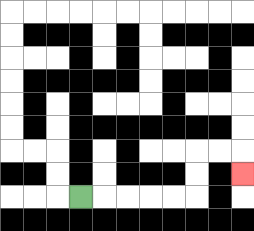{'start': '[3, 8]', 'end': '[10, 7]', 'path_directions': 'R,R,R,R,R,U,U,R,R,D', 'path_coordinates': '[[3, 8], [4, 8], [5, 8], [6, 8], [7, 8], [8, 8], [8, 7], [8, 6], [9, 6], [10, 6], [10, 7]]'}